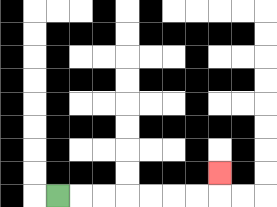{'start': '[2, 8]', 'end': '[9, 7]', 'path_directions': 'R,R,R,R,R,R,R,U', 'path_coordinates': '[[2, 8], [3, 8], [4, 8], [5, 8], [6, 8], [7, 8], [8, 8], [9, 8], [9, 7]]'}